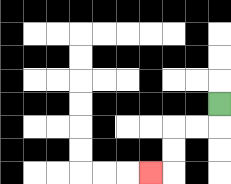{'start': '[9, 4]', 'end': '[6, 7]', 'path_directions': 'D,L,L,D,D,L', 'path_coordinates': '[[9, 4], [9, 5], [8, 5], [7, 5], [7, 6], [7, 7], [6, 7]]'}